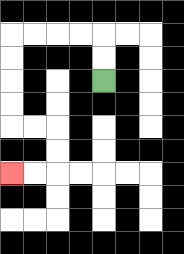{'start': '[4, 3]', 'end': '[0, 7]', 'path_directions': 'U,U,L,L,L,L,D,D,D,D,R,R,D,D,L,L', 'path_coordinates': '[[4, 3], [4, 2], [4, 1], [3, 1], [2, 1], [1, 1], [0, 1], [0, 2], [0, 3], [0, 4], [0, 5], [1, 5], [2, 5], [2, 6], [2, 7], [1, 7], [0, 7]]'}